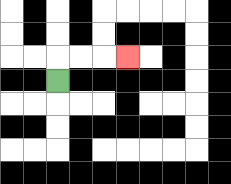{'start': '[2, 3]', 'end': '[5, 2]', 'path_directions': 'U,R,R,R', 'path_coordinates': '[[2, 3], [2, 2], [3, 2], [4, 2], [5, 2]]'}